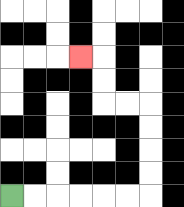{'start': '[0, 8]', 'end': '[3, 2]', 'path_directions': 'R,R,R,R,R,R,U,U,U,U,L,L,U,U,L', 'path_coordinates': '[[0, 8], [1, 8], [2, 8], [3, 8], [4, 8], [5, 8], [6, 8], [6, 7], [6, 6], [6, 5], [6, 4], [5, 4], [4, 4], [4, 3], [4, 2], [3, 2]]'}